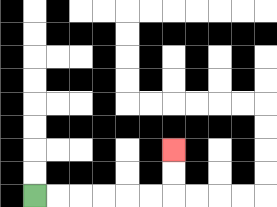{'start': '[1, 8]', 'end': '[7, 6]', 'path_directions': 'R,R,R,R,R,R,U,U', 'path_coordinates': '[[1, 8], [2, 8], [3, 8], [4, 8], [5, 8], [6, 8], [7, 8], [7, 7], [7, 6]]'}